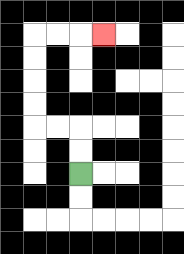{'start': '[3, 7]', 'end': '[4, 1]', 'path_directions': 'U,U,L,L,U,U,U,U,R,R,R', 'path_coordinates': '[[3, 7], [3, 6], [3, 5], [2, 5], [1, 5], [1, 4], [1, 3], [1, 2], [1, 1], [2, 1], [3, 1], [4, 1]]'}